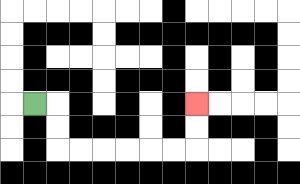{'start': '[1, 4]', 'end': '[8, 4]', 'path_directions': 'R,D,D,R,R,R,R,R,R,U,U', 'path_coordinates': '[[1, 4], [2, 4], [2, 5], [2, 6], [3, 6], [4, 6], [5, 6], [6, 6], [7, 6], [8, 6], [8, 5], [8, 4]]'}